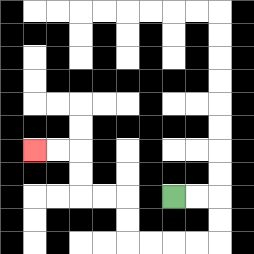{'start': '[7, 8]', 'end': '[1, 6]', 'path_directions': 'R,R,D,D,L,L,L,L,U,U,L,L,U,U,L,L', 'path_coordinates': '[[7, 8], [8, 8], [9, 8], [9, 9], [9, 10], [8, 10], [7, 10], [6, 10], [5, 10], [5, 9], [5, 8], [4, 8], [3, 8], [3, 7], [3, 6], [2, 6], [1, 6]]'}